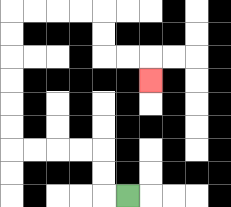{'start': '[5, 8]', 'end': '[6, 3]', 'path_directions': 'L,U,U,L,L,L,L,U,U,U,U,U,U,R,R,R,R,D,D,R,R,D', 'path_coordinates': '[[5, 8], [4, 8], [4, 7], [4, 6], [3, 6], [2, 6], [1, 6], [0, 6], [0, 5], [0, 4], [0, 3], [0, 2], [0, 1], [0, 0], [1, 0], [2, 0], [3, 0], [4, 0], [4, 1], [4, 2], [5, 2], [6, 2], [6, 3]]'}